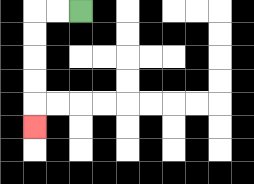{'start': '[3, 0]', 'end': '[1, 5]', 'path_directions': 'L,L,D,D,D,D,D', 'path_coordinates': '[[3, 0], [2, 0], [1, 0], [1, 1], [1, 2], [1, 3], [1, 4], [1, 5]]'}